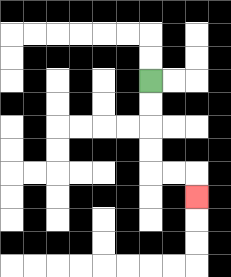{'start': '[6, 3]', 'end': '[8, 8]', 'path_directions': 'D,D,D,D,R,R,D', 'path_coordinates': '[[6, 3], [6, 4], [6, 5], [6, 6], [6, 7], [7, 7], [8, 7], [8, 8]]'}